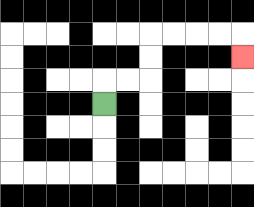{'start': '[4, 4]', 'end': '[10, 2]', 'path_directions': 'U,R,R,U,U,R,R,R,R,D', 'path_coordinates': '[[4, 4], [4, 3], [5, 3], [6, 3], [6, 2], [6, 1], [7, 1], [8, 1], [9, 1], [10, 1], [10, 2]]'}